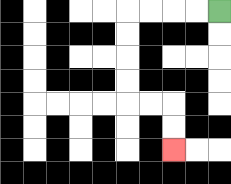{'start': '[9, 0]', 'end': '[7, 6]', 'path_directions': 'L,L,L,L,D,D,D,D,R,R,D,D', 'path_coordinates': '[[9, 0], [8, 0], [7, 0], [6, 0], [5, 0], [5, 1], [5, 2], [5, 3], [5, 4], [6, 4], [7, 4], [7, 5], [7, 6]]'}